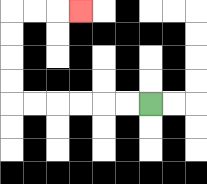{'start': '[6, 4]', 'end': '[3, 0]', 'path_directions': 'L,L,L,L,L,L,U,U,U,U,R,R,R', 'path_coordinates': '[[6, 4], [5, 4], [4, 4], [3, 4], [2, 4], [1, 4], [0, 4], [0, 3], [0, 2], [0, 1], [0, 0], [1, 0], [2, 0], [3, 0]]'}